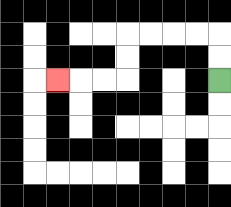{'start': '[9, 3]', 'end': '[2, 3]', 'path_directions': 'U,U,L,L,L,L,D,D,L,L,L', 'path_coordinates': '[[9, 3], [9, 2], [9, 1], [8, 1], [7, 1], [6, 1], [5, 1], [5, 2], [5, 3], [4, 3], [3, 3], [2, 3]]'}